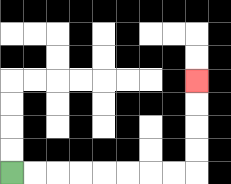{'start': '[0, 7]', 'end': '[8, 3]', 'path_directions': 'R,R,R,R,R,R,R,R,U,U,U,U', 'path_coordinates': '[[0, 7], [1, 7], [2, 7], [3, 7], [4, 7], [5, 7], [6, 7], [7, 7], [8, 7], [8, 6], [8, 5], [8, 4], [8, 3]]'}